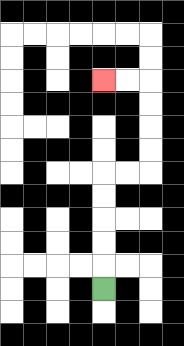{'start': '[4, 12]', 'end': '[4, 3]', 'path_directions': 'U,U,U,U,U,R,R,U,U,U,U,L,L', 'path_coordinates': '[[4, 12], [4, 11], [4, 10], [4, 9], [4, 8], [4, 7], [5, 7], [6, 7], [6, 6], [6, 5], [6, 4], [6, 3], [5, 3], [4, 3]]'}